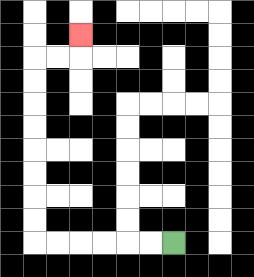{'start': '[7, 10]', 'end': '[3, 1]', 'path_directions': 'L,L,L,L,L,L,U,U,U,U,U,U,U,U,R,R,U', 'path_coordinates': '[[7, 10], [6, 10], [5, 10], [4, 10], [3, 10], [2, 10], [1, 10], [1, 9], [1, 8], [1, 7], [1, 6], [1, 5], [1, 4], [1, 3], [1, 2], [2, 2], [3, 2], [3, 1]]'}